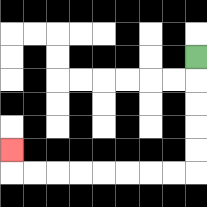{'start': '[8, 2]', 'end': '[0, 6]', 'path_directions': 'D,D,D,D,D,L,L,L,L,L,L,L,L,U', 'path_coordinates': '[[8, 2], [8, 3], [8, 4], [8, 5], [8, 6], [8, 7], [7, 7], [6, 7], [5, 7], [4, 7], [3, 7], [2, 7], [1, 7], [0, 7], [0, 6]]'}